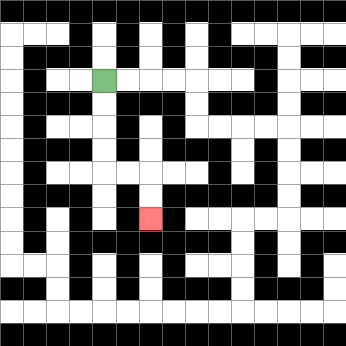{'start': '[4, 3]', 'end': '[6, 9]', 'path_directions': 'D,D,D,D,R,R,D,D', 'path_coordinates': '[[4, 3], [4, 4], [4, 5], [4, 6], [4, 7], [5, 7], [6, 7], [6, 8], [6, 9]]'}